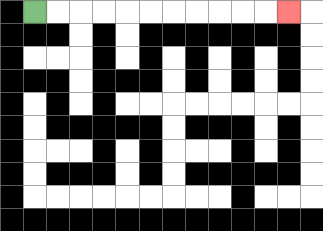{'start': '[1, 0]', 'end': '[12, 0]', 'path_directions': 'R,R,R,R,R,R,R,R,R,R,R', 'path_coordinates': '[[1, 0], [2, 0], [3, 0], [4, 0], [5, 0], [6, 0], [7, 0], [8, 0], [9, 0], [10, 0], [11, 0], [12, 0]]'}